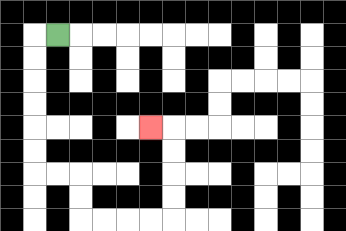{'start': '[2, 1]', 'end': '[6, 5]', 'path_directions': 'L,D,D,D,D,D,D,R,R,D,D,R,R,R,R,U,U,U,U,L', 'path_coordinates': '[[2, 1], [1, 1], [1, 2], [1, 3], [1, 4], [1, 5], [1, 6], [1, 7], [2, 7], [3, 7], [3, 8], [3, 9], [4, 9], [5, 9], [6, 9], [7, 9], [7, 8], [7, 7], [7, 6], [7, 5], [6, 5]]'}